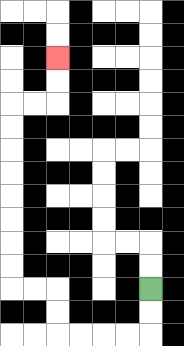{'start': '[6, 12]', 'end': '[2, 2]', 'path_directions': 'D,D,L,L,L,L,U,U,L,L,U,U,U,U,U,U,U,U,R,R,U,U', 'path_coordinates': '[[6, 12], [6, 13], [6, 14], [5, 14], [4, 14], [3, 14], [2, 14], [2, 13], [2, 12], [1, 12], [0, 12], [0, 11], [0, 10], [0, 9], [0, 8], [0, 7], [0, 6], [0, 5], [0, 4], [1, 4], [2, 4], [2, 3], [2, 2]]'}